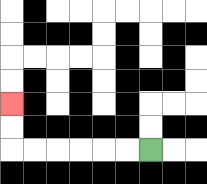{'start': '[6, 6]', 'end': '[0, 4]', 'path_directions': 'L,L,L,L,L,L,U,U', 'path_coordinates': '[[6, 6], [5, 6], [4, 6], [3, 6], [2, 6], [1, 6], [0, 6], [0, 5], [0, 4]]'}